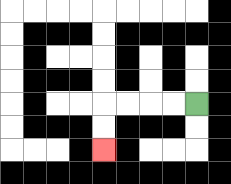{'start': '[8, 4]', 'end': '[4, 6]', 'path_directions': 'L,L,L,L,D,D', 'path_coordinates': '[[8, 4], [7, 4], [6, 4], [5, 4], [4, 4], [4, 5], [4, 6]]'}